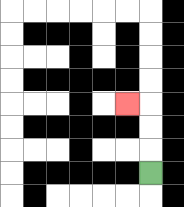{'start': '[6, 7]', 'end': '[5, 4]', 'path_directions': 'U,U,U,L', 'path_coordinates': '[[6, 7], [6, 6], [6, 5], [6, 4], [5, 4]]'}